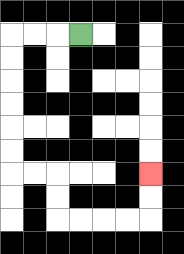{'start': '[3, 1]', 'end': '[6, 7]', 'path_directions': 'L,L,L,D,D,D,D,D,D,R,R,D,D,R,R,R,R,U,U', 'path_coordinates': '[[3, 1], [2, 1], [1, 1], [0, 1], [0, 2], [0, 3], [0, 4], [0, 5], [0, 6], [0, 7], [1, 7], [2, 7], [2, 8], [2, 9], [3, 9], [4, 9], [5, 9], [6, 9], [6, 8], [6, 7]]'}